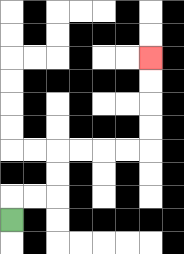{'start': '[0, 9]', 'end': '[6, 2]', 'path_directions': 'U,R,R,U,U,R,R,R,R,U,U,U,U', 'path_coordinates': '[[0, 9], [0, 8], [1, 8], [2, 8], [2, 7], [2, 6], [3, 6], [4, 6], [5, 6], [6, 6], [6, 5], [6, 4], [6, 3], [6, 2]]'}